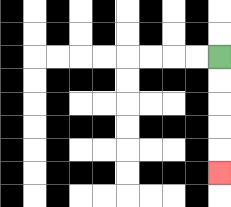{'start': '[9, 2]', 'end': '[9, 7]', 'path_directions': 'D,D,D,D,D', 'path_coordinates': '[[9, 2], [9, 3], [9, 4], [9, 5], [9, 6], [9, 7]]'}